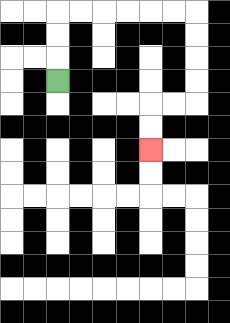{'start': '[2, 3]', 'end': '[6, 6]', 'path_directions': 'U,U,U,R,R,R,R,R,R,D,D,D,D,L,L,D,D', 'path_coordinates': '[[2, 3], [2, 2], [2, 1], [2, 0], [3, 0], [4, 0], [5, 0], [6, 0], [7, 0], [8, 0], [8, 1], [8, 2], [8, 3], [8, 4], [7, 4], [6, 4], [6, 5], [6, 6]]'}